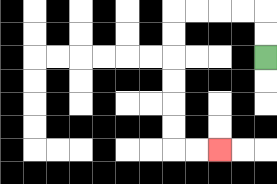{'start': '[11, 2]', 'end': '[9, 6]', 'path_directions': 'U,U,L,L,L,L,D,D,D,D,D,D,R,R', 'path_coordinates': '[[11, 2], [11, 1], [11, 0], [10, 0], [9, 0], [8, 0], [7, 0], [7, 1], [7, 2], [7, 3], [7, 4], [7, 5], [7, 6], [8, 6], [9, 6]]'}